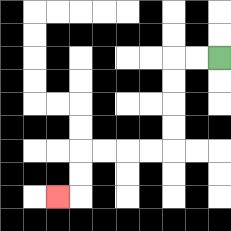{'start': '[9, 2]', 'end': '[2, 8]', 'path_directions': 'L,L,D,D,D,D,L,L,L,L,D,D,L', 'path_coordinates': '[[9, 2], [8, 2], [7, 2], [7, 3], [7, 4], [7, 5], [7, 6], [6, 6], [5, 6], [4, 6], [3, 6], [3, 7], [3, 8], [2, 8]]'}